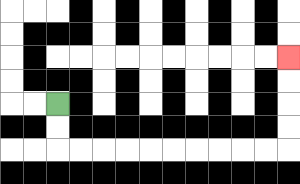{'start': '[2, 4]', 'end': '[12, 2]', 'path_directions': 'D,D,R,R,R,R,R,R,R,R,R,R,U,U,U,U', 'path_coordinates': '[[2, 4], [2, 5], [2, 6], [3, 6], [4, 6], [5, 6], [6, 6], [7, 6], [8, 6], [9, 6], [10, 6], [11, 6], [12, 6], [12, 5], [12, 4], [12, 3], [12, 2]]'}